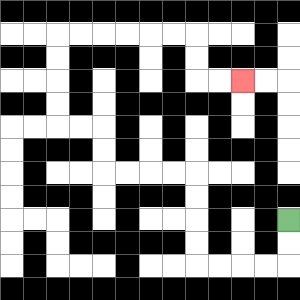{'start': '[12, 9]', 'end': '[10, 3]', 'path_directions': 'D,D,L,L,L,L,U,U,U,U,L,L,L,L,U,U,L,L,U,U,U,U,R,R,R,R,R,R,D,D,R,R', 'path_coordinates': '[[12, 9], [12, 10], [12, 11], [11, 11], [10, 11], [9, 11], [8, 11], [8, 10], [8, 9], [8, 8], [8, 7], [7, 7], [6, 7], [5, 7], [4, 7], [4, 6], [4, 5], [3, 5], [2, 5], [2, 4], [2, 3], [2, 2], [2, 1], [3, 1], [4, 1], [5, 1], [6, 1], [7, 1], [8, 1], [8, 2], [8, 3], [9, 3], [10, 3]]'}